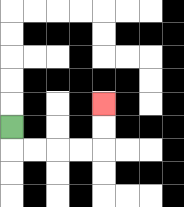{'start': '[0, 5]', 'end': '[4, 4]', 'path_directions': 'D,R,R,R,R,U,U', 'path_coordinates': '[[0, 5], [0, 6], [1, 6], [2, 6], [3, 6], [4, 6], [4, 5], [4, 4]]'}